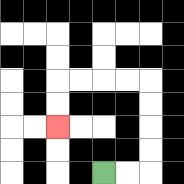{'start': '[4, 7]', 'end': '[2, 5]', 'path_directions': 'R,R,U,U,U,U,L,L,L,L,D,D', 'path_coordinates': '[[4, 7], [5, 7], [6, 7], [6, 6], [6, 5], [6, 4], [6, 3], [5, 3], [4, 3], [3, 3], [2, 3], [2, 4], [2, 5]]'}